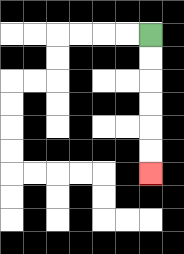{'start': '[6, 1]', 'end': '[6, 7]', 'path_directions': 'D,D,D,D,D,D', 'path_coordinates': '[[6, 1], [6, 2], [6, 3], [6, 4], [6, 5], [6, 6], [6, 7]]'}